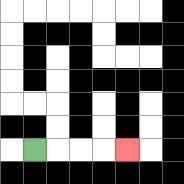{'start': '[1, 6]', 'end': '[5, 6]', 'path_directions': 'R,R,R,R', 'path_coordinates': '[[1, 6], [2, 6], [3, 6], [4, 6], [5, 6]]'}